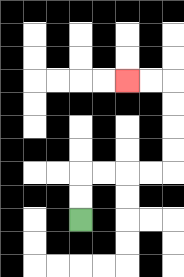{'start': '[3, 9]', 'end': '[5, 3]', 'path_directions': 'U,U,R,R,R,R,U,U,U,U,L,L', 'path_coordinates': '[[3, 9], [3, 8], [3, 7], [4, 7], [5, 7], [6, 7], [7, 7], [7, 6], [7, 5], [7, 4], [7, 3], [6, 3], [5, 3]]'}